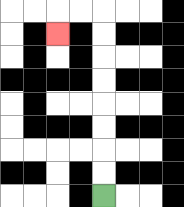{'start': '[4, 8]', 'end': '[2, 1]', 'path_directions': 'U,U,U,U,U,U,U,U,L,L,D', 'path_coordinates': '[[4, 8], [4, 7], [4, 6], [4, 5], [4, 4], [4, 3], [4, 2], [4, 1], [4, 0], [3, 0], [2, 0], [2, 1]]'}